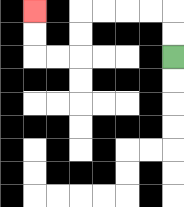{'start': '[7, 2]', 'end': '[1, 0]', 'path_directions': 'U,U,L,L,L,L,D,D,L,L,U,U', 'path_coordinates': '[[7, 2], [7, 1], [7, 0], [6, 0], [5, 0], [4, 0], [3, 0], [3, 1], [3, 2], [2, 2], [1, 2], [1, 1], [1, 0]]'}